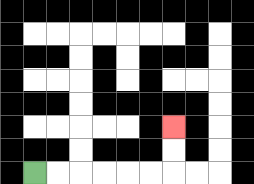{'start': '[1, 7]', 'end': '[7, 5]', 'path_directions': 'R,R,R,R,R,R,U,U', 'path_coordinates': '[[1, 7], [2, 7], [3, 7], [4, 7], [5, 7], [6, 7], [7, 7], [7, 6], [7, 5]]'}